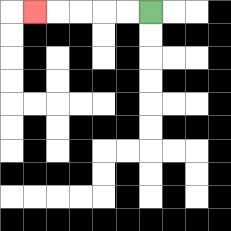{'start': '[6, 0]', 'end': '[1, 0]', 'path_directions': 'L,L,L,L,L', 'path_coordinates': '[[6, 0], [5, 0], [4, 0], [3, 0], [2, 0], [1, 0]]'}